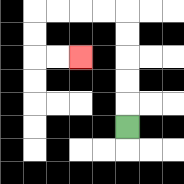{'start': '[5, 5]', 'end': '[3, 2]', 'path_directions': 'U,U,U,U,U,L,L,L,L,D,D,R,R', 'path_coordinates': '[[5, 5], [5, 4], [5, 3], [5, 2], [5, 1], [5, 0], [4, 0], [3, 0], [2, 0], [1, 0], [1, 1], [1, 2], [2, 2], [3, 2]]'}